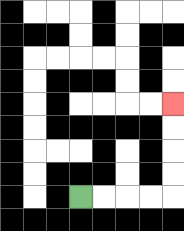{'start': '[3, 8]', 'end': '[7, 4]', 'path_directions': 'R,R,R,R,U,U,U,U', 'path_coordinates': '[[3, 8], [4, 8], [5, 8], [6, 8], [7, 8], [7, 7], [7, 6], [7, 5], [7, 4]]'}